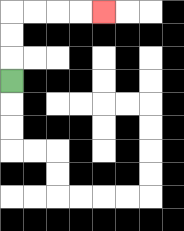{'start': '[0, 3]', 'end': '[4, 0]', 'path_directions': 'U,U,U,R,R,R,R', 'path_coordinates': '[[0, 3], [0, 2], [0, 1], [0, 0], [1, 0], [2, 0], [3, 0], [4, 0]]'}